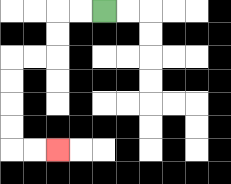{'start': '[4, 0]', 'end': '[2, 6]', 'path_directions': 'L,L,D,D,L,L,D,D,D,D,R,R', 'path_coordinates': '[[4, 0], [3, 0], [2, 0], [2, 1], [2, 2], [1, 2], [0, 2], [0, 3], [0, 4], [0, 5], [0, 6], [1, 6], [2, 6]]'}